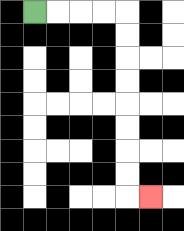{'start': '[1, 0]', 'end': '[6, 8]', 'path_directions': 'R,R,R,R,D,D,D,D,D,D,D,D,R', 'path_coordinates': '[[1, 0], [2, 0], [3, 0], [4, 0], [5, 0], [5, 1], [5, 2], [5, 3], [5, 4], [5, 5], [5, 6], [5, 7], [5, 8], [6, 8]]'}